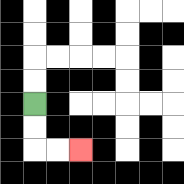{'start': '[1, 4]', 'end': '[3, 6]', 'path_directions': 'D,D,R,R', 'path_coordinates': '[[1, 4], [1, 5], [1, 6], [2, 6], [3, 6]]'}